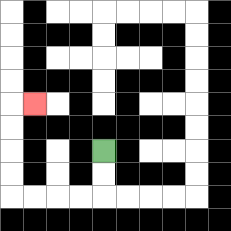{'start': '[4, 6]', 'end': '[1, 4]', 'path_directions': 'D,D,L,L,L,L,U,U,U,U,R', 'path_coordinates': '[[4, 6], [4, 7], [4, 8], [3, 8], [2, 8], [1, 8], [0, 8], [0, 7], [0, 6], [0, 5], [0, 4], [1, 4]]'}